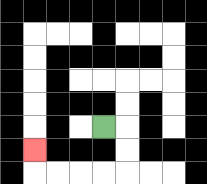{'start': '[4, 5]', 'end': '[1, 6]', 'path_directions': 'R,D,D,L,L,L,L,U', 'path_coordinates': '[[4, 5], [5, 5], [5, 6], [5, 7], [4, 7], [3, 7], [2, 7], [1, 7], [1, 6]]'}